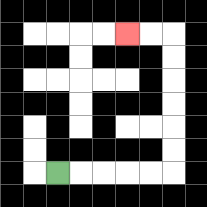{'start': '[2, 7]', 'end': '[5, 1]', 'path_directions': 'R,R,R,R,R,U,U,U,U,U,U,L,L', 'path_coordinates': '[[2, 7], [3, 7], [4, 7], [5, 7], [6, 7], [7, 7], [7, 6], [7, 5], [7, 4], [7, 3], [7, 2], [7, 1], [6, 1], [5, 1]]'}